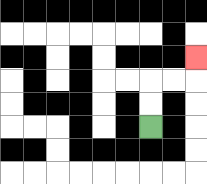{'start': '[6, 5]', 'end': '[8, 2]', 'path_directions': 'U,U,R,R,U', 'path_coordinates': '[[6, 5], [6, 4], [6, 3], [7, 3], [8, 3], [8, 2]]'}